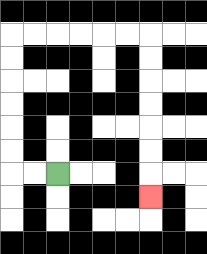{'start': '[2, 7]', 'end': '[6, 8]', 'path_directions': 'L,L,U,U,U,U,U,U,R,R,R,R,R,R,D,D,D,D,D,D,D', 'path_coordinates': '[[2, 7], [1, 7], [0, 7], [0, 6], [0, 5], [0, 4], [0, 3], [0, 2], [0, 1], [1, 1], [2, 1], [3, 1], [4, 1], [5, 1], [6, 1], [6, 2], [6, 3], [6, 4], [6, 5], [6, 6], [6, 7], [6, 8]]'}